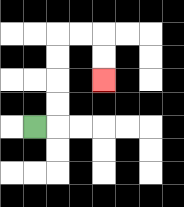{'start': '[1, 5]', 'end': '[4, 3]', 'path_directions': 'R,U,U,U,U,R,R,D,D', 'path_coordinates': '[[1, 5], [2, 5], [2, 4], [2, 3], [2, 2], [2, 1], [3, 1], [4, 1], [4, 2], [4, 3]]'}